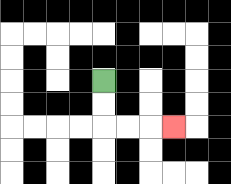{'start': '[4, 3]', 'end': '[7, 5]', 'path_directions': 'D,D,R,R,R', 'path_coordinates': '[[4, 3], [4, 4], [4, 5], [5, 5], [6, 5], [7, 5]]'}